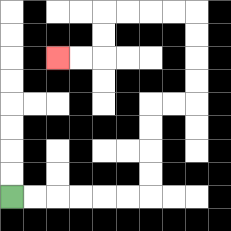{'start': '[0, 8]', 'end': '[2, 2]', 'path_directions': 'R,R,R,R,R,R,U,U,U,U,R,R,U,U,U,U,L,L,L,L,D,D,L,L', 'path_coordinates': '[[0, 8], [1, 8], [2, 8], [3, 8], [4, 8], [5, 8], [6, 8], [6, 7], [6, 6], [6, 5], [6, 4], [7, 4], [8, 4], [8, 3], [8, 2], [8, 1], [8, 0], [7, 0], [6, 0], [5, 0], [4, 0], [4, 1], [4, 2], [3, 2], [2, 2]]'}